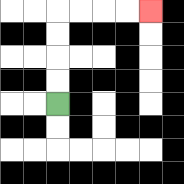{'start': '[2, 4]', 'end': '[6, 0]', 'path_directions': 'U,U,U,U,R,R,R,R', 'path_coordinates': '[[2, 4], [2, 3], [2, 2], [2, 1], [2, 0], [3, 0], [4, 0], [5, 0], [6, 0]]'}